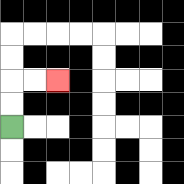{'start': '[0, 5]', 'end': '[2, 3]', 'path_directions': 'U,U,R,R', 'path_coordinates': '[[0, 5], [0, 4], [0, 3], [1, 3], [2, 3]]'}